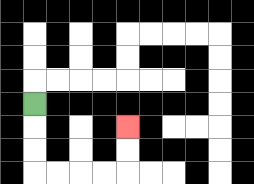{'start': '[1, 4]', 'end': '[5, 5]', 'path_directions': 'D,D,D,R,R,R,R,U,U', 'path_coordinates': '[[1, 4], [1, 5], [1, 6], [1, 7], [2, 7], [3, 7], [4, 7], [5, 7], [5, 6], [5, 5]]'}